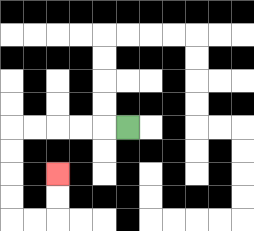{'start': '[5, 5]', 'end': '[2, 7]', 'path_directions': 'L,L,L,L,L,D,D,D,D,R,R,U,U', 'path_coordinates': '[[5, 5], [4, 5], [3, 5], [2, 5], [1, 5], [0, 5], [0, 6], [0, 7], [0, 8], [0, 9], [1, 9], [2, 9], [2, 8], [2, 7]]'}